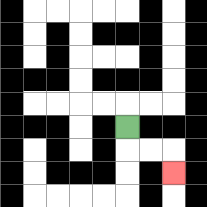{'start': '[5, 5]', 'end': '[7, 7]', 'path_directions': 'D,R,R,D', 'path_coordinates': '[[5, 5], [5, 6], [6, 6], [7, 6], [7, 7]]'}